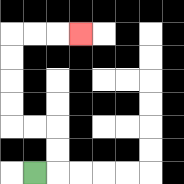{'start': '[1, 7]', 'end': '[3, 1]', 'path_directions': 'R,U,U,L,L,U,U,U,U,R,R,R', 'path_coordinates': '[[1, 7], [2, 7], [2, 6], [2, 5], [1, 5], [0, 5], [0, 4], [0, 3], [0, 2], [0, 1], [1, 1], [2, 1], [3, 1]]'}